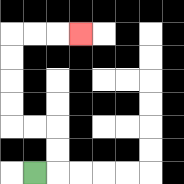{'start': '[1, 7]', 'end': '[3, 1]', 'path_directions': 'R,U,U,L,L,U,U,U,U,R,R,R', 'path_coordinates': '[[1, 7], [2, 7], [2, 6], [2, 5], [1, 5], [0, 5], [0, 4], [0, 3], [0, 2], [0, 1], [1, 1], [2, 1], [3, 1]]'}